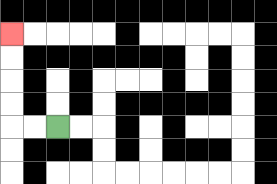{'start': '[2, 5]', 'end': '[0, 1]', 'path_directions': 'L,L,U,U,U,U', 'path_coordinates': '[[2, 5], [1, 5], [0, 5], [0, 4], [0, 3], [0, 2], [0, 1]]'}